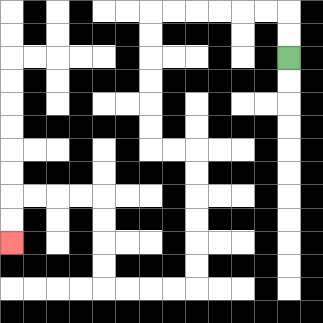{'start': '[12, 2]', 'end': '[0, 10]', 'path_directions': 'U,U,L,L,L,L,L,L,D,D,D,D,D,D,R,R,D,D,D,D,D,D,L,L,L,L,U,U,U,U,L,L,L,L,D,D', 'path_coordinates': '[[12, 2], [12, 1], [12, 0], [11, 0], [10, 0], [9, 0], [8, 0], [7, 0], [6, 0], [6, 1], [6, 2], [6, 3], [6, 4], [6, 5], [6, 6], [7, 6], [8, 6], [8, 7], [8, 8], [8, 9], [8, 10], [8, 11], [8, 12], [7, 12], [6, 12], [5, 12], [4, 12], [4, 11], [4, 10], [4, 9], [4, 8], [3, 8], [2, 8], [1, 8], [0, 8], [0, 9], [0, 10]]'}